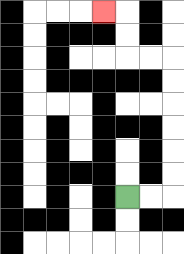{'start': '[5, 8]', 'end': '[4, 0]', 'path_directions': 'R,R,U,U,U,U,U,U,L,L,U,U,L', 'path_coordinates': '[[5, 8], [6, 8], [7, 8], [7, 7], [7, 6], [7, 5], [7, 4], [7, 3], [7, 2], [6, 2], [5, 2], [5, 1], [5, 0], [4, 0]]'}